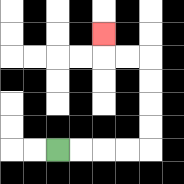{'start': '[2, 6]', 'end': '[4, 1]', 'path_directions': 'R,R,R,R,U,U,U,U,L,L,U', 'path_coordinates': '[[2, 6], [3, 6], [4, 6], [5, 6], [6, 6], [6, 5], [6, 4], [6, 3], [6, 2], [5, 2], [4, 2], [4, 1]]'}